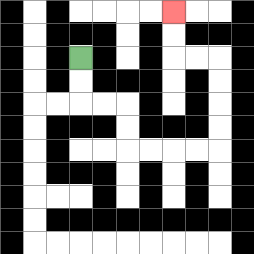{'start': '[3, 2]', 'end': '[7, 0]', 'path_directions': 'D,D,R,R,D,D,R,R,R,R,U,U,U,U,L,L,U,U', 'path_coordinates': '[[3, 2], [3, 3], [3, 4], [4, 4], [5, 4], [5, 5], [5, 6], [6, 6], [7, 6], [8, 6], [9, 6], [9, 5], [9, 4], [9, 3], [9, 2], [8, 2], [7, 2], [7, 1], [7, 0]]'}